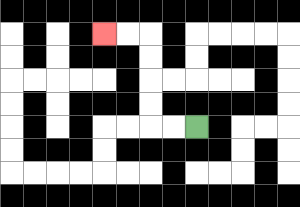{'start': '[8, 5]', 'end': '[4, 1]', 'path_directions': 'L,L,U,U,U,U,L,L', 'path_coordinates': '[[8, 5], [7, 5], [6, 5], [6, 4], [6, 3], [6, 2], [6, 1], [5, 1], [4, 1]]'}